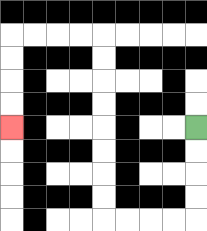{'start': '[8, 5]', 'end': '[0, 5]', 'path_directions': 'D,D,D,D,L,L,L,L,U,U,U,U,U,U,U,U,L,L,L,L,D,D,D,D', 'path_coordinates': '[[8, 5], [8, 6], [8, 7], [8, 8], [8, 9], [7, 9], [6, 9], [5, 9], [4, 9], [4, 8], [4, 7], [4, 6], [4, 5], [4, 4], [4, 3], [4, 2], [4, 1], [3, 1], [2, 1], [1, 1], [0, 1], [0, 2], [0, 3], [0, 4], [0, 5]]'}